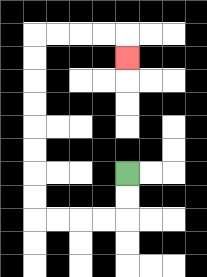{'start': '[5, 7]', 'end': '[5, 2]', 'path_directions': 'D,D,L,L,L,L,U,U,U,U,U,U,U,U,R,R,R,R,D', 'path_coordinates': '[[5, 7], [5, 8], [5, 9], [4, 9], [3, 9], [2, 9], [1, 9], [1, 8], [1, 7], [1, 6], [1, 5], [1, 4], [1, 3], [1, 2], [1, 1], [2, 1], [3, 1], [4, 1], [5, 1], [5, 2]]'}